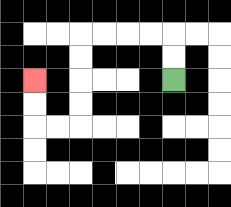{'start': '[7, 3]', 'end': '[1, 3]', 'path_directions': 'U,U,L,L,L,L,D,D,D,D,L,L,U,U', 'path_coordinates': '[[7, 3], [7, 2], [7, 1], [6, 1], [5, 1], [4, 1], [3, 1], [3, 2], [3, 3], [3, 4], [3, 5], [2, 5], [1, 5], [1, 4], [1, 3]]'}